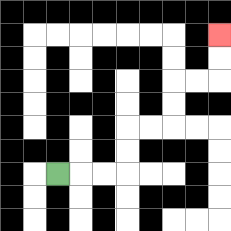{'start': '[2, 7]', 'end': '[9, 1]', 'path_directions': 'R,R,R,U,U,R,R,U,U,R,R,U,U', 'path_coordinates': '[[2, 7], [3, 7], [4, 7], [5, 7], [5, 6], [5, 5], [6, 5], [7, 5], [7, 4], [7, 3], [8, 3], [9, 3], [9, 2], [9, 1]]'}